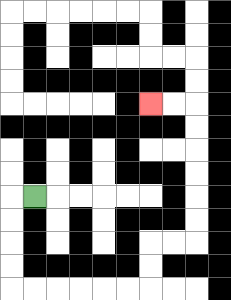{'start': '[1, 8]', 'end': '[6, 4]', 'path_directions': 'L,D,D,D,D,R,R,R,R,R,R,U,U,R,R,U,U,U,U,U,U,L,L', 'path_coordinates': '[[1, 8], [0, 8], [0, 9], [0, 10], [0, 11], [0, 12], [1, 12], [2, 12], [3, 12], [4, 12], [5, 12], [6, 12], [6, 11], [6, 10], [7, 10], [8, 10], [8, 9], [8, 8], [8, 7], [8, 6], [8, 5], [8, 4], [7, 4], [6, 4]]'}